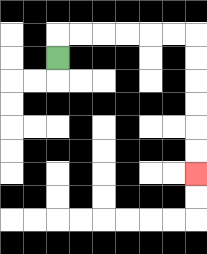{'start': '[2, 2]', 'end': '[8, 7]', 'path_directions': 'U,R,R,R,R,R,R,D,D,D,D,D,D', 'path_coordinates': '[[2, 2], [2, 1], [3, 1], [4, 1], [5, 1], [6, 1], [7, 1], [8, 1], [8, 2], [8, 3], [8, 4], [8, 5], [8, 6], [8, 7]]'}